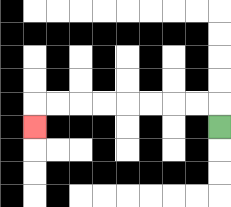{'start': '[9, 5]', 'end': '[1, 5]', 'path_directions': 'U,L,L,L,L,L,L,L,L,D', 'path_coordinates': '[[9, 5], [9, 4], [8, 4], [7, 4], [6, 4], [5, 4], [4, 4], [3, 4], [2, 4], [1, 4], [1, 5]]'}